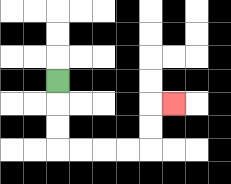{'start': '[2, 3]', 'end': '[7, 4]', 'path_directions': 'D,D,D,R,R,R,R,U,U,R', 'path_coordinates': '[[2, 3], [2, 4], [2, 5], [2, 6], [3, 6], [4, 6], [5, 6], [6, 6], [6, 5], [6, 4], [7, 4]]'}